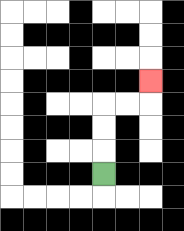{'start': '[4, 7]', 'end': '[6, 3]', 'path_directions': 'U,U,U,R,R,U', 'path_coordinates': '[[4, 7], [4, 6], [4, 5], [4, 4], [5, 4], [6, 4], [6, 3]]'}